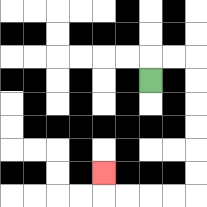{'start': '[6, 3]', 'end': '[4, 7]', 'path_directions': 'U,R,R,D,D,D,D,D,D,L,L,L,L,U', 'path_coordinates': '[[6, 3], [6, 2], [7, 2], [8, 2], [8, 3], [8, 4], [8, 5], [8, 6], [8, 7], [8, 8], [7, 8], [6, 8], [5, 8], [4, 8], [4, 7]]'}